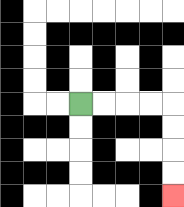{'start': '[3, 4]', 'end': '[7, 8]', 'path_directions': 'R,R,R,R,D,D,D,D', 'path_coordinates': '[[3, 4], [4, 4], [5, 4], [6, 4], [7, 4], [7, 5], [7, 6], [7, 7], [7, 8]]'}